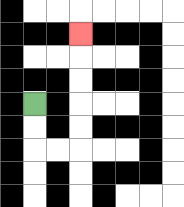{'start': '[1, 4]', 'end': '[3, 1]', 'path_directions': 'D,D,R,R,U,U,U,U,U', 'path_coordinates': '[[1, 4], [1, 5], [1, 6], [2, 6], [3, 6], [3, 5], [3, 4], [3, 3], [3, 2], [3, 1]]'}